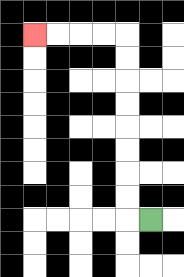{'start': '[6, 9]', 'end': '[1, 1]', 'path_directions': 'L,U,U,U,U,U,U,U,U,L,L,L,L', 'path_coordinates': '[[6, 9], [5, 9], [5, 8], [5, 7], [5, 6], [5, 5], [5, 4], [5, 3], [5, 2], [5, 1], [4, 1], [3, 1], [2, 1], [1, 1]]'}